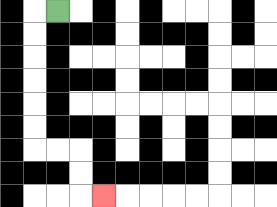{'start': '[2, 0]', 'end': '[4, 8]', 'path_directions': 'L,D,D,D,D,D,D,R,R,D,D,R', 'path_coordinates': '[[2, 0], [1, 0], [1, 1], [1, 2], [1, 3], [1, 4], [1, 5], [1, 6], [2, 6], [3, 6], [3, 7], [3, 8], [4, 8]]'}